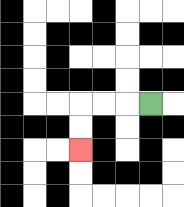{'start': '[6, 4]', 'end': '[3, 6]', 'path_directions': 'L,L,L,D,D', 'path_coordinates': '[[6, 4], [5, 4], [4, 4], [3, 4], [3, 5], [3, 6]]'}